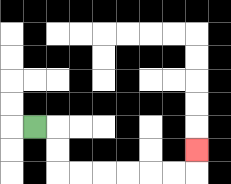{'start': '[1, 5]', 'end': '[8, 6]', 'path_directions': 'R,D,D,R,R,R,R,R,R,U', 'path_coordinates': '[[1, 5], [2, 5], [2, 6], [2, 7], [3, 7], [4, 7], [5, 7], [6, 7], [7, 7], [8, 7], [8, 6]]'}